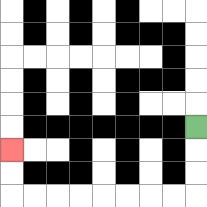{'start': '[8, 5]', 'end': '[0, 6]', 'path_directions': 'D,D,D,L,L,L,L,L,L,L,L,U,U', 'path_coordinates': '[[8, 5], [8, 6], [8, 7], [8, 8], [7, 8], [6, 8], [5, 8], [4, 8], [3, 8], [2, 8], [1, 8], [0, 8], [0, 7], [0, 6]]'}